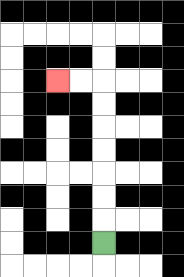{'start': '[4, 10]', 'end': '[2, 3]', 'path_directions': 'U,U,U,U,U,U,U,L,L', 'path_coordinates': '[[4, 10], [4, 9], [4, 8], [4, 7], [4, 6], [4, 5], [4, 4], [4, 3], [3, 3], [2, 3]]'}